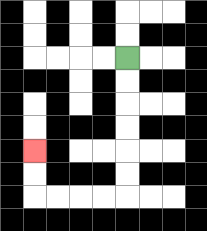{'start': '[5, 2]', 'end': '[1, 6]', 'path_directions': 'D,D,D,D,D,D,L,L,L,L,U,U', 'path_coordinates': '[[5, 2], [5, 3], [5, 4], [5, 5], [5, 6], [5, 7], [5, 8], [4, 8], [3, 8], [2, 8], [1, 8], [1, 7], [1, 6]]'}